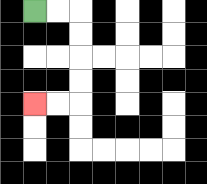{'start': '[1, 0]', 'end': '[1, 4]', 'path_directions': 'R,R,D,D,D,D,L,L', 'path_coordinates': '[[1, 0], [2, 0], [3, 0], [3, 1], [3, 2], [3, 3], [3, 4], [2, 4], [1, 4]]'}